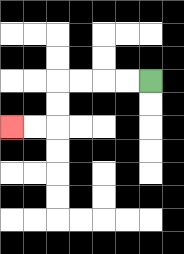{'start': '[6, 3]', 'end': '[0, 5]', 'path_directions': 'L,L,L,L,D,D,L,L', 'path_coordinates': '[[6, 3], [5, 3], [4, 3], [3, 3], [2, 3], [2, 4], [2, 5], [1, 5], [0, 5]]'}